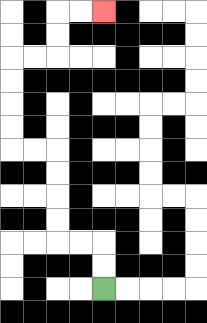{'start': '[4, 12]', 'end': '[4, 0]', 'path_directions': 'U,U,L,L,U,U,U,U,L,L,U,U,U,U,R,R,U,U,R,R', 'path_coordinates': '[[4, 12], [4, 11], [4, 10], [3, 10], [2, 10], [2, 9], [2, 8], [2, 7], [2, 6], [1, 6], [0, 6], [0, 5], [0, 4], [0, 3], [0, 2], [1, 2], [2, 2], [2, 1], [2, 0], [3, 0], [4, 0]]'}